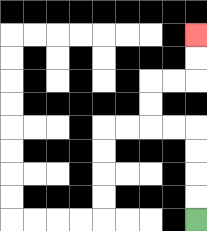{'start': '[8, 9]', 'end': '[8, 1]', 'path_directions': 'U,U,U,U,L,L,U,U,R,R,U,U', 'path_coordinates': '[[8, 9], [8, 8], [8, 7], [8, 6], [8, 5], [7, 5], [6, 5], [6, 4], [6, 3], [7, 3], [8, 3], [8, 2], [8, 1]]'}